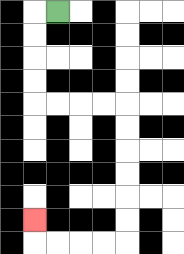{'start': '[2, 0]', 'end': '[1, 9]', 'path_directions': 'L,D,D,D,D,R,R,R,R,D,D,D,D,D,D,L,L,L,L,U', 'path_coordinates': '[[2, 0], [1, 0], [1, 1], [1, 2], [1, 3], [1, 4], [2, 4], [3, 4], [4, 4], [5, 4], [5, 5], [5, 6], [5, 7], [5, 8], [5, 9], [5, 10], [4, 10], [3, 10], [2, 10], [1, 10], [1, 9]]'}